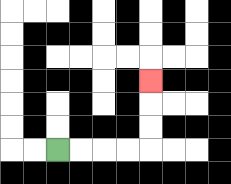{'start': '[2, 6]', 'end': '[6, 3]', 'path_directions': 'R,R,R,R,U,U,U', 'path_coordinates': '[[2, 6], [3, 6], [4, 6], [5, 6], [6, 6], [6, 5], [6, 4], [6, 3]]'}